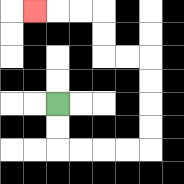{'start': '[2, 4]', 'end': '[1, 0]', 'path_directions': 'D,D,R,R,R,R,U,U,U,U,L,L,U,U,L,L,L', 'path_coordinates': '[[2, 4], [2, 5], [2, 6], [3, 6], [4, 6], [5, 6], [6, 6], [6, 5], [6, 4], [6, 3], [6, 2], [5, 2], [4, 2], [4, 1], [4, 0], [3, 0], [2, 0], [1, 0]]'}